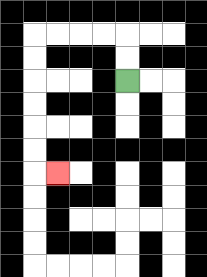{'start': '[5, 3]', 'end': '[2, 7]', 'path_directions': 'U,U,L,L,L,L,D,D,D,D,D,D,R', 'path_coordinates': '[[5, 3], [5, 2], [5, 1], [4, 1], [3, 1], [2, 1], [1, 1], [1, 2], [1, 3], [1, 4], [1, 5], [1, 6], [1, 7], [2, 7]]'}